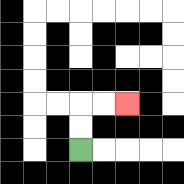{'start': '[3, 6]', 'end': '[5, 4]', 'path_directions': 'U,U,R,R', 'path_coordinates': '[[3, 6], [3, 5], [3, 4], [4, 4], [5, 4]]'}